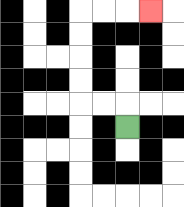{'start': '[5, 5]', 'end': '[6, 0]', 'path_directions': 'U,L,L,U,U,U,U,R,R,R', 'path_coordinates': '[[5, 5], [5, 4], [4, 4], [3, 4], [3, 3], [3, 2], [3, 1], [3, 0], [4, 0], [5, 0], [6, 0]]'}